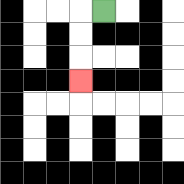{'start': '[4, 0]', 'end': '[3, 3]', 'path_directions': 'L,D,D,D', 'path_coordinates': '[[4, 0], [3, 0], [3, 1], [3, 2], [3, 3]]'}